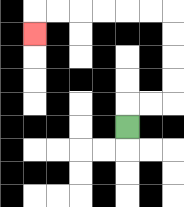{'start': '[5, 5]', 'end': '[1, 1]', 'path_directions': 'U,R,R,U,U,U,U,L,L,L,L,L,L,D', 'path_coordinates': '[[5, 5], [5, 4], [6, 4], [7, 4], [7, 3], [7, 2], [7, 1], [7, 0], [6, 0], [5, 0], [4, 0], [3, 0], [2, 0], [1, 0], [1, 1]]'}